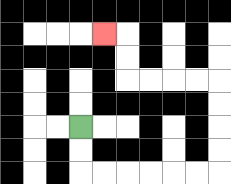{'start': '[3, 5]', 'end': '[4, 1]', 'path_directions': 'D,D,R,R,R,R,R,R,U,U,U,U,L,L,L,L,U,U,L', 'path_coordinates': '[[3, 5], [3, 6], [3, 7], [4, 7], [5, 7], [6, 7], [7, 7], [8, 7], [9, 7], [9, 6], [9, 5], [9, 4], [9, 3], [8, 3], [7, 3], [6, 3], [5, 3], [5, 2], [5, 1], [4, 1]]'}